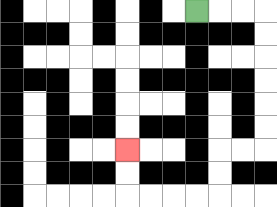{'start': '[8, 0]', 'end': '[5, 6]', 'path_directions': 'R,R,R,D,D,D,D,D,D,L,L,D,D,L,L,L,L,U,U', 'path_coordinates': '[[8, 0], [9, 0], [10, 0], [11, 0], [11, 1], [11, 2], [11, 3], [11, 4], [11, 5], [11, 6], [10, 6], [9, 6], [9, 7], [9, 8], [8, 8], [7, 8], [6, 8], [5, 8], [5, 7], [5, 6]]'}